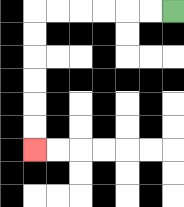{'start': '[7, 0]', 'end': '[1, 6]', 'path_directions': 'L,L,L,L,L,L,D,D,D,D,D,D', 'path_coordinates': '[[7, 0], [6, 0], [5, 0], [4, 0], [3, 0], [2, 0], [1, 0], [1, 1], [1, 2], [1, 3], [1, 4], [1, 5], [1, 6]]'}